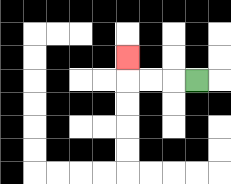{'start': '[8, 3]', 'end': '[5, 2]', 'path_directions': 'L,L,L,U', 'path_coordinates': '[[8, 3], [7, 3], [6, 3], [5, 3], [5, 2]]'}